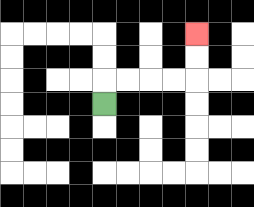{'start': '[4, 4]', 'end': '[8, 1]', 'path_directions': 'U,R,R,R,R,U,U', 'path_coordinates': '[[4, 4], [4, 3], [5, 3], [6, 3], [7, 3], [8, 3], [8, 2], [8, 1]]'}